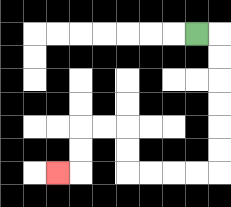{'start': '[8, 1]', 'end': '[2, 7]', 'path_directions': 'R,D,D,D,D,D,D,L,L,L,L,U,U,L,L,D,D,L', 'path_coordinates': '[[8, 1], [9, 1], [9, 2], [9, 3], [9, 4], [9, 5], [9, 6], [9, 7], [8, 7], [7, 7], [6, 7], [5, 7], [5, 6], [5, 5], [4, 5], [3, 5], [3, 6], [3, 7], [2, 7]]'}